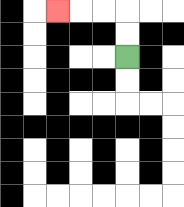{'start': '[5, 2]', 'end': '[2, 0]', 'path_directions': 'U,U,L,L,L', 'path_coordinates': '[[5, 2], [5, 1], [5, 0], [4, 0], [3, 0], [2, 0]]'}